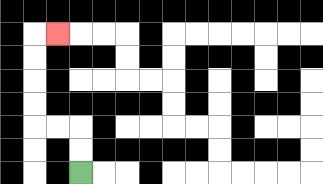{'start': '[3, 7]', 'end': '[2, 1]', 'path_directions': 'U,U,L,L,U,U,U,U,R', 'path_coordinates': '[[3, 7], [3, 6], [3, 5], [2, 5], [1, 5], [1, 4], [1, 3], [1, 2], [1, 1], [2, 1]]'}